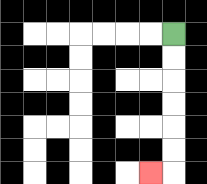{'start': '[7, 1]', 'end': '[6, 7]', 'path_directions': 'D,D,D,D,D,D,L', 'path_coordinates': '[[7, 1], [7, 2], [7, 3], [7, 4], [7, 5], [7, 6], [7, 7], [6, 7]]'}